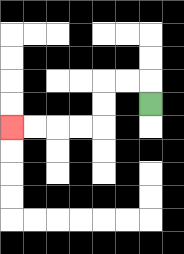{'start': '[6, 4]', 'end': '[0, 5]', 'path_directions': 'U,L,L,D,D,L,L,L,L', 'path_coordinates': '[[6, 4], [6, 3], [5, 3], [4, 3], [4, 4], [4, 5], [3, 5], [2, 5], [1, 5], [0, 5]]'}